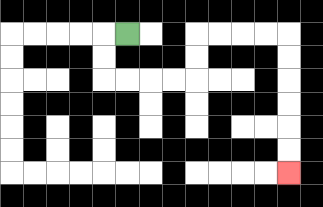{'start': '[5, 1]', 'end': '[12, 7]', 'path_directions': 'L,D,D,R,R,R,R,U,U,R,R,R,R,D,D,D,D,D,D', 'path_coordinates': '[[5, 1], [4, 1], [4, 2], [4, 3], [5, 3], [6, 3], [7, 3], [8, 3], [8, 2], [8, 1], [9, 1], [10, 1], [11, 1], [12, 1], [12, 2], [12, 3], [12, 4], [12, 5], [12, 6], [12, 7]]'}